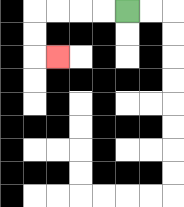{'start': '[5, 0]', 'end': '[2, 2]', 'path_directions': 'L,L,L,L,D,D,R', 'path_coordinates': '[[5, 0], [4, 0], [3, 0], [2, 0], [1, 0], [1, 1], [1, 2], [2, 2]]'}